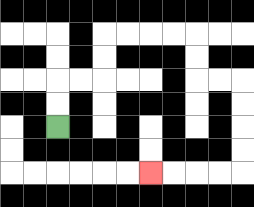{'start': '[2, 5]', 'end': '[6, 7]', 'path_directions': 'U,U,R,R,U,U,R,R,R,R,D,D,R,R,D,D,D,D,L,L,L,L', 'path_coordinates': '[[2, 5], [2, 4], [2, 3], [3, 3], [4, 3], [4, 2], [4, 1], [5, 1], [6, 1], [7, 1], [8, 1], [8, 2], [8, 3], [9, 3], [10, 3], [10, 4], [10, 5], [10, 6], [10, 7], [9, 7], [8, 7], [7, 7], [6, 7]]'}